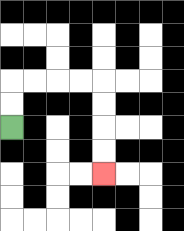{'start': '[0, 5]', 'end': '[4, 7]', 'path_directions': 'U,U,R,R,R,R,D,D,D,D', 'path_coordinates': '[[0, 5], [0, 4], [0, 3], [1, 3], [2, 3], [3, 3], [4, 3], [4, 4], [4, 5], [4, 6], [4, 7]]'}